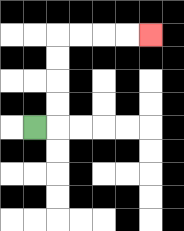{'start': '[1, 5]', 'end': '[6, 1]', 'path_directions': 'R,U,U,U,U,R,R,R,R', 'path_coordinates': '[[1, 5], [2, 5], [2, 4], [2, 3], [2, 2], [2, 1], [3, 1], [4, 1], [5, 1], [6, 1]]'}